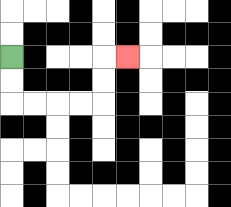{'start': '[0, 2]', 'end': '[5, 2]', 'path_directions': 'D,D,R,R,R,R,U,U,R', 'path_coordinates': '[[0, 2], [0, 3], [0, 4], [1, 4], [2, 4], [3, 4], [4, 4], [4, 3], [4, 2], [5, 2]]'}